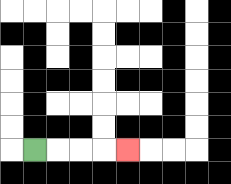{'start': '[1, 6]', 'end': '[5, 6]', 'path_directions': 'R,R,R,R', 'path_coordinates': '[[1, 6], [2, 6], [3, 6], [4, 6], [5, 6]]'}